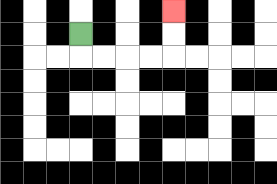{'start': '[3, 1]', 'end': '[7, 0]', 'path_directions': 'D,R,R,R,R,U,U', 'path_coordinates': '[[3, 1], [3, 2], [4, 2], [5, 2], [6, 2], [7, 2], [7, 1], [7, 0]]'}